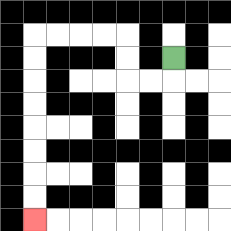{'start': '[7, 2]', 'end': '[1, 9]', 'path_directions': 'D,L,L,U,U,L,L,L,L,D,D,D,D,D,D,D,D', 'path_coordinates': '[[7, 2], [7, 3], [6, 3], [5, 3], [5, 2], [5, 1], [4, 1], [3, 1], [2, 1], [1, 1], [1, 2], [1, 3], [1, 4], [1, 5], [1, 6], [1, 7], [1, 8], [1, 9]]'}